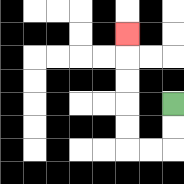{'start': '[7, 4]', 'end': '[5, 1]', 'path_directions': 'D,D,L,L,U,U,U,U,U', 'path_coordinates': '[[7, 4], [7, 5], [7, 6], [6, 6], [5, 6], [5, 5], [5, 4], [5, 3], [5, 2], [5, 1]]'}